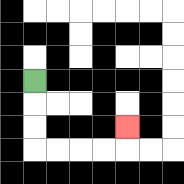{'start': '[1, 3]', 'end': '[5, 5]', 'path_directions': 'D,D,D,R,R,R,R,U', 'path_coordinates': '[[1, 3], [1, 4], [1, 5], [1, 6], [2, 6], [3, 6], [4, 6], [5, 6], [5, 5]]'}